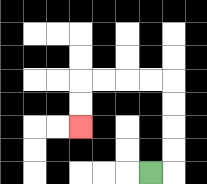{'start': '[6, 7]', 'end': '[3, 5]', 'path_directions': 'R,U,U,U,U,L,L,L,L,D,D', 'path_coordinates': '[[6, 7], [7, 7], [7, 6], [7, 5], [7, 4], [7, 3], [6, 3], [5, 3], [4, 3], [3, 3], [3, 4], [3, 5]]'}